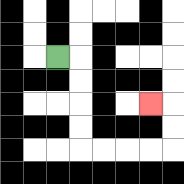{'start': '[2, 2]', 'end': '[6, 4]', 'path_directions': 'R,D,D,D,D,R,R,R,R,U,U,L', 'path_coordinates': '[[2, 2], [3, 2], [3, 3], [3, 4], [3, 5], [3, 6], [4, 6], [5, 6], [6, 6], [7, 6], [7, 5], [7, 4], [6, 4]]'}